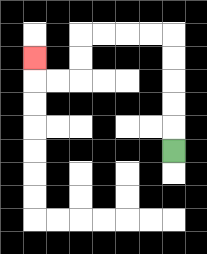{'start': '[7, 6]', 'end': '[1, 2]', 'path_directions': 'U,U,U,U,U,L,L,L,L,D,D,L,L,U', 'path_coordinates': '[[7, 6], [7, 5], [7, 4], [7, 3], [7, 2], [7, 1], [6, 1], [5, 1], [4, 1], [3, 1], [3, 2], [3, 3], [2, 3], [1, 3], [1, 2]]'}